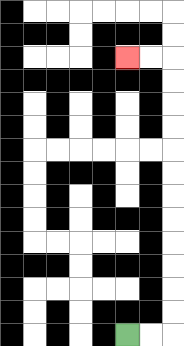{'start': '[5, 14]', 'end': '[5, 2]', 'path_directions': 'R,R,U,U,U,U,U,U,U,U,U,U,U,U,L,L', 'path_coordinates': '[[5, 14], [6, 14], [7, 14], [7, 13], [7, 12], [7, 11], [7, 10], [7, 9], [7, 8], [7, 7], [7, 6], [7, 5], [7, 4], [7, 3], [7, 2], [6, 2], [5, 2]]'}